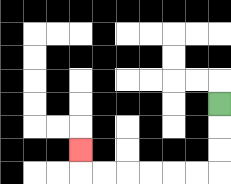{'start': '[9, 4]', 'end': '[3, 6]', 'path_directions': 'D,D,D,L,L,L,L,L,L,U', 'path_coordinates': '[[9, 4], [9, 5], [9, 6], [9, 7], [8, 7], [7, 7], [6, 7], [5, 7], [4, 7], [3, 7], [3, 6]]'}